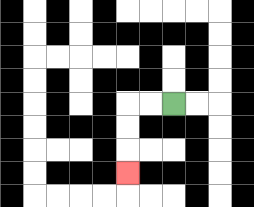{'start': '[7, 4]', 'end': '[5, 7]', 'path_directions': 'L,L,D,D,D', 'path_coordinates': '[[7, 4], [6, 4], [5, 4], [5, 5], [5, 6], [5, 7]]'}